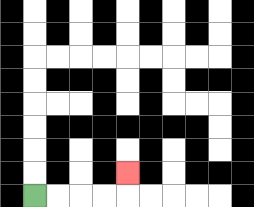{'start': '[1, 8]', 'end': '[5, 7]', 'path_directions': 'R,R,R,R,U', 'path_coordinates': '[[1, 8], [2, 8], [3, 8], [4, 8], [5, 8], [5, 7]]'}